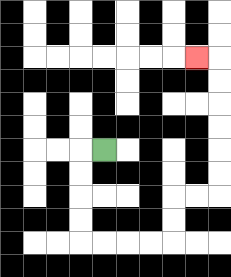{'start': '[4, 6]', 'end': '[8, 2]', 'path_directions': 'L,D,D,D,D,R,R,R,R,U,U,R,R,U,U,U,U,U,U,L', 'path_coordinates': '[[4, 6], [3, 6], [3, 7], [3, 8], [3, 9], [3, 10], [4, 10], [5, 10], [6, 10], [7, 10], [7, 9], [7, 8], [8, 8], [9, 8], [9, 7], [9, 6], [9, 5], [9, 4], [9, 3], [9, 2], [8, 2]]'}